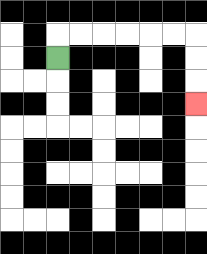{'start': '[2, 2]', 'end': '[8, 4]', 'path_directions': 'U,R,R,R,R,R,R,D,D,D', 'path_coordinates': '[[2, 2], [2, 1], [3, 1], [4, 1], [5, 1], [6, 1], [7, 1], [8, 1], [8, 2], [8, 3], [8, 4]]'}